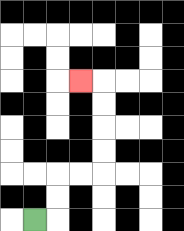{'start': '[1, 9]', 'end': '[3, 3]', 'path_directions': 'R,U,U,R,R,U,U,U,U,L', 'path_coordinates': '[[1, 9], [2, 9], [2, 8], [2, 7], [3, 7], [4, 7], [4, 6], [4, 5], [4, 4], [4, 3], [3, 3]]'}